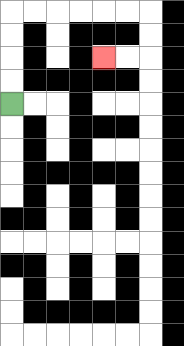{'start': '[0, 4]', 'end': '[4, 2]', 'path_directions': 'U,U,U,U,R,R,R,R,R,R,D,D,L,L', 'path_coordinates': '[[0, 4], [0, 3], [0, 2], [0, 1], [0, 0], [1, 0], [2, 0], [3, 0], [4, 0], [5, 0], [6, 0], [6, 1], [6, 2], [5, 2], [4, 2]]'}